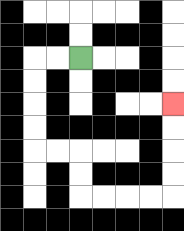{'start': '[3, 2]', 'end': '[7, 4]', 'path_directions': 'L,L,D,D,D,D,R,R,D,D,R,R,R,R,U,U,U,U', 'path_coordinates': '[[3, 2], [2, 2], [1, 2], [1, 3], [1, 4], [1, 5], [1, 6], [2, 6], [3, 6], [3, 7], [3, 8], [4, 8], [5, 8], [6, 8], [7, 8], [7, 7], [7, 6], [7, 5], [7, 4]]'}